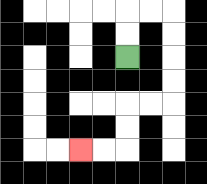{'start': '[5, 2]', 'end': '[3, 6]', 'path_directions': 'U,U,R,R,D,D,D,D,L,L,D,D,L,L', 'path_coordinates': '[[5, 2], [5, 1], [5, 0], [6, 0], [7, 0], [7, 1], [7, 2], [7, 3], [7, 4], [6, 4], [5, 4], [5, 5], [5, 6], [4, 6], [3, 6]]'}